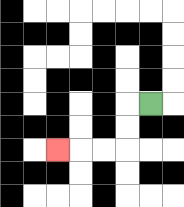{'start': '[6, 4]', 'end': '[2, 6]', 'path_directions': 'L,D,D,L,L,L', 'path_coordinates': '[[6, 4], [5, 4], [5, 5], [5, 6], [4, 6], [3, 6], [2, 6]]'}